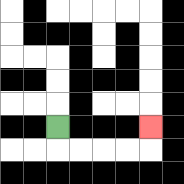{'start': '[2, 5]', 'end': '[6, 5]', 'path_directions': 'D,R,R,R,R,U', 'path_coordinates': '[[2, 5], [2, 6], [3, 6], [4, 6], [5, 6], [6, 6], [6, 5]]'}